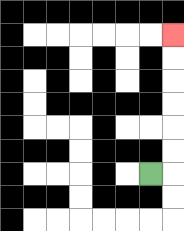{'start': '[6, 7]', 'end': '[7, 1]', 'path_directions': 'R,U,U,U,U,U,U', 'path_coordinates': '[[6, 7], [7, 7], [7, 6], [7, 5], [7, 4], [7, 3], [7, 2], [7, 1]]'}